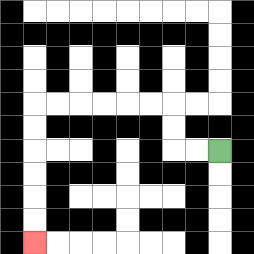{'start': '[9, 6]', 'end': '[1, 10]', 'path_directions': 'L,L,U,U,L,L,L,L,L,L,D,D,D,D,D,D', 'path_coordinates': '[[9, 6], [8, 6], [7, 6], [7, 5], [7, 4], [6, 4], [5, 4], [4, 4], [3, 4], [2, 4], [1, 4], [1, 5], [1, 6], [1, 7], [1, 8], [1, 9], [1, 10]]'}